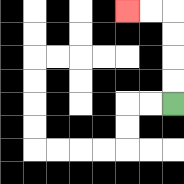{'start': '[7, 4]', 'end': '[5, 0]', 'path_directions': 'U,U,U,U,L,L', 'path_coordinates': '[[7, 4], [7, 3], [7, 2], [7, 1], [7, 0], [6, 0], [5, 0]]'}